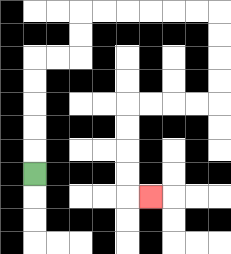{'start': '[1, 7]', 'end': '[6, 8]', 'path_directions': 'U,U,U,U,U,R,R,U,U,R,R,R,R,R,R,D,D,D,D,L,L,L,L,D,D,D,D,R', 'path_coordinates': '[[1, 7], [1, 6], [1, 5], [1, 4], [1, 3], [1, 2], [2, 2], [3, 2], [3, 1], [3, 0], [4, 0], [5, 0], [6, 0], [7, 0], [8, 0], [9, 0], [9, 1], [9, 2], [9, 3], [9, 4], [8, 4], [7, 4], [6, 4], [5, 4], [5, 5], [5, 6], [5, 7], [5, 8], [6, 8]]'}